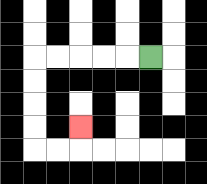{'start': '[6, 2]', 'end': '[3, 5]', 'path_directions': 'L,L,L,L,L,D,D,D,D,R,R,U', 'path_coordinates': '[[6, 2], [5, 2], [4, 2], [3, 2], [2, 2], [1, 2], [1, 3], [1, 4], [1, 5], [1, 6], [2, 6], [3, 6], [3, 5]]'}